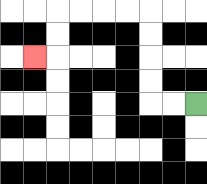{'start': '[8, 4]', 'end': '[1, 2]', 'path_directions': 'L,L,U,U,U,U,L,L,L,L,D,D,L', 'path_coordinates': '[[8, 4], [7, 4], [6, 4], [6, 3], [6, 2], [6, 1], [6, 0], [5, 0], [4, 0], [3, 0], [2, 0], [2, 1], [2, 2], [1, 2]]'}